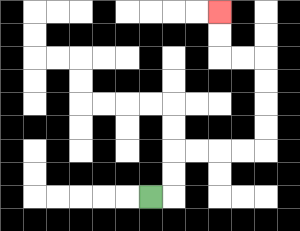{'start': '[6, 8]', 'end': '[9, 0]', 'path_directions': 'R,U,U,R,R,R,R,U,U,U,U,L,L,U,U', 'path_coordinates': '[[6, 8], [7, 8], [7, 7], [7, 6], [8, 6], [9, 6], [10, 6], [11, 6], [11, 5], [11, 4], [11, 3], [11, 2], [10, 2], [9, 2], [9, 1], [9, 0]]'}